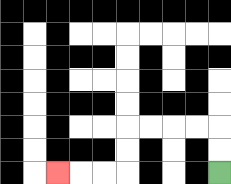{'start': '[9, 7]', 'end': '[2, 7]', 'path_directions': 'U,U,L,L,L,L,D,D,L,L,L', 'path_coordinates': '[[9, 7], [9, 6], [9, 5], [8, 5], [7, 5], [6, 5], [5, 5], [5, 6], [5, 7], [4, 7], [3, 7], [2, 7]]'}